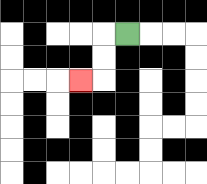{'start': '[5, 1]', 'end': '[3, 3]', 'path_directions': 'L,D,D,L', 'path_coordinates': '[[5, 1], [4, 1], [4, 2], [4, 3], [3, 3]]'}